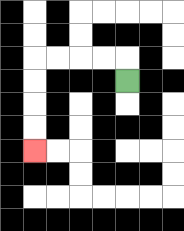{'start': '[5, 3]', 'end': '[1, 6]', 'path_directions': 'U,L,L,L,L,D,D,D,D', 'path_coordinates': '[[5, 3], [5, 2], [4, 2], [3, 2], [2, 2], [1, 2], [1, 3], [1, 4], [1, 5], [1, 6]]'}